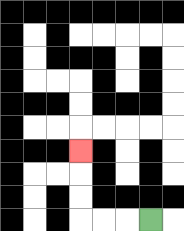{'start': '[6, 9]', 'end': '[3, 6]', 'path_directions': 'L,L,L,U,U,U', 'path_coordinates': '[[6, 9], [5, 9], [4, 9], [3, 9], [3, 8], [3, 7], [3, 6]]'}